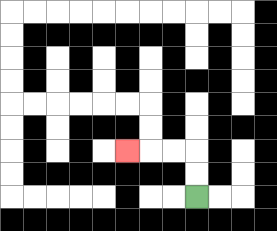{'start': '[8, 8]', 'end': '[5, 6]', 'path_directions': 'U,U,L,L,L', 'path_coordinates': '[[8, 8], [8, 7], [8, 6], [7, 6], [6, 6], [5, 6]]'}